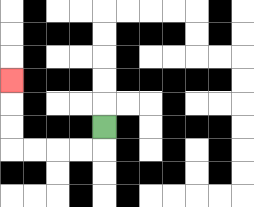{'start': '[4, 5]', 'end': '[0, 3]', 'path_directions': 'D,L,L,L,L,U,U,U', 'path_coordinates': '[[4, 5], [4, 6], [3, 6], [2, 6], [1, 6], [0, 6], [0, 5], [0, 4], [0, 3]]'}